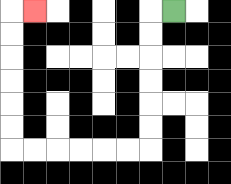{'start': '[7, 0]', 'end': '[1, 0]', 'path_directions': 'L,D,D,D,D,D,D,L,L,L,L,L,L,U,U,U,U,U,U,R', 'path_coordinates': '[[7, 0], [6, 0], [6, 1], [6, 2], [6, 3], [6, 4], [6, 5], [6, 6], [5, 6], [4, 6], [3, 6], [2, 6], [1, 6], [0, 6], [0, 5], [0, 4], [0, 3], [0, 2], [0, 1], [0, 0], [1, 0]]'}